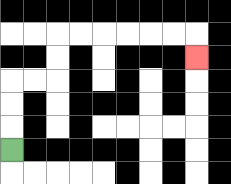{'start': '[0, 6]', 'end': '[8, 2]', 'path_directions': 'U,U,U,R,R,U,U,R,R,R,R,R,R,D', 'path_coordinates': '[[0, 6], [0, 5], [0, 4], [0, 3], [1, 3], [2, 3], [2, 2], [2, 1], [3, 1], [4, 1], [5, 1], [6, 1], [7, 1], [8, 1], [8, 2]]'}